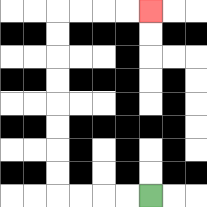{'start': '[6, 8]', 'end': '[6, 0]', 'path_directions': 'L,L,L,L,U,U,U,U,U,U,U,U,R,R,R,R', 'path_coordinates': '[[6, 8], [5, 8], [4, 8], [3, 8], [2, 8], [2, 7], [2, 6], [2, 5], [2, 4], [2, 3], [2, 2], [2, 1], [2, 0], [3, 0], [4, 0], [5, 0], [6, 0]]'}